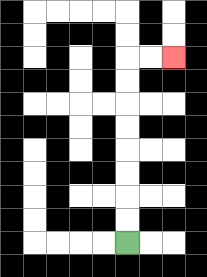{'start': '[5, 10]', 'end': '[7, 2]', 'path_directions': 'U,U,U,U,U,U,U,U,R,R', 'path_coordinates': '[[5, 10], [5, 9], [5, 8], [5, 7], [5, 6], [5, 5], [5, 4], [5, 3], [5, 2], [6, 2], [7, 2]]'}